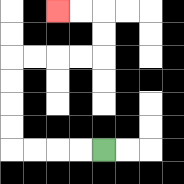{'start': '[4, 6]', 'end': '[2, 0]', 'path_directions': 'L,L,L,L,U,U,U,U,R,R,R,R,U,U,L,L', 'path_coordinates': '[[4, 6], [3, 6], [2, 6], [1, 6], [0, 6], [0, 5], [0, 4], [0, 3], [0, 2], [1, 2], [2, 2], [3, 2], [4, 2], [4, 1], [4, 0], [3, 0], [2, 0]]'}